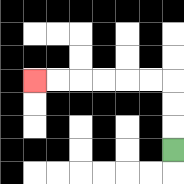{'start': '[7, 6]', 'end': '[1, 3]', 'path_directions': 'U,U,U,L,L,L,L,L,L', 'path_coordinates': '[[7, 6], [7, 5], [7, 4], [7, 3], [6, 3], [5, 3], [4, 3], [3, 3], [2, 3], [1, 3]]'}